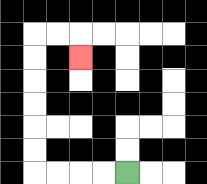{'start': '[5, 7]', 'end': '[3, 2]', 'path_directions': 'L,L,L,L,U,U,U,U,U,U,R,R,D', 'path_coordinates': '[[5, 7], [4, 7], [3, 7], [2, 7], [1, 7], [1, 6], [1, 5], [1, 4], [1, 3], [1, 2], [1, 1], [2, 1], [3, 1], [3, 2]]'}